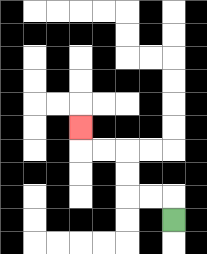{'start': '[7, 9]', 'end': '[3, 5]', 'path_directions': 'U,L,L,U,U,L,L,U', 'path_coordinates': '[[7, 9], [7, 8], [6, 8], [5, 8], [5, 7], [5, 6], [4, 6], [3, 6], [3, 5]]'}